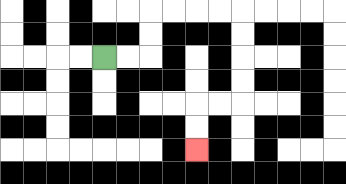{'start': '[4, 2]', 'end': '[8, 6]', 'path_directions': 'R,R,U,U,R,R,R,R,D,D,D,D,L,L,D,D', 'path_coordinates': '[[4, 2], [5, 2], [6, 2], [6, 1], [6, 0], [7, 0], [8, 0], [9, 0], [10, 0], [10, 1], [10, 2], [10, 3], [10, 4], [9, 4], [8, 4], [8, 5], [8, 6]]'}